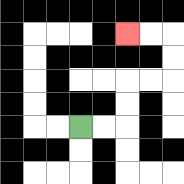{'start': '[3, 5]', 'end': '[5, 1]', 'path_directions': 'R,R,U,U,R,R,U,U,L,L', 'path_coordinates': '[[3, 5], [4, 5], [5, 5], [5, 4], [5, 3], [6, 3], [7, 3], [7, 2], [7, 1], [6, 1], [5, 1]]'}